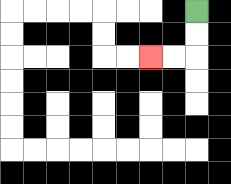{'start': '[8, 0]', 'end': '[6, 2]', 'path_directions': 'D,D,L,L', 'path_coordinates': '[[8, 0], [8, 1], [8, 2], [7, 2], [6, 2]]'}